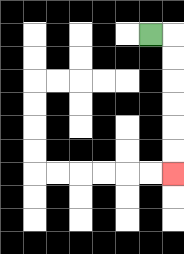{'start': '[6, 1]', 'end': '[7, 7]', 'path_directions': 'R,D,D,D,D,D,D', 'path_coordinates': '[[6, 1], [7, 1], [7, 2], [7, 3], [7, 4], [7, 5], [7, 6], [7, 7]]'}